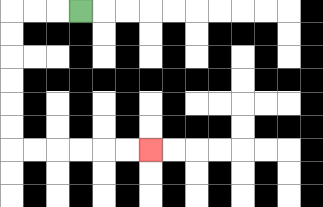{'start': '[3, 0]', 'end': '[6, 6]', 'path_directions': 'L,L,L,D,D,D,D,D,D,R,R,R,R,R,R', 'path_coordinates': '[[3, 0], [2, 0], [1, 0], [0, 0], [0, 1], [0, 2], [0, 3], [0, 4], [0, 5], [0, 6], [1, 6], [2, 6], [3, 6], [4, 6], [5, 6], [6, 6]]'}